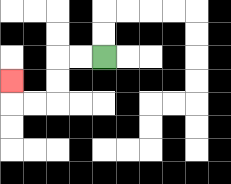{'start': '[4, 2]', 'end': '[0, 3]', 'path_directions': 'L,L,D,D,L,L,U', 'path_coordinates': '[[4, 2], [3, 2], [2, 2], [2, 3], [2, 4], [1, 4], [0, 4], [0, 3]]'}